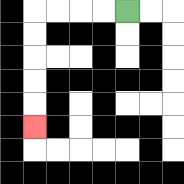{'start': '[5, 0]', 'end': '[1, 5]', 'path_directions': 'L,L,L,L,D,D,D,D,D', 'path_coordinates': '[[5, 0], [4, 0], [3, 0], [2, 0], [1, 0], [1, 1], [1, 2], [1, 3], [1, 4], [1, 5]]'}